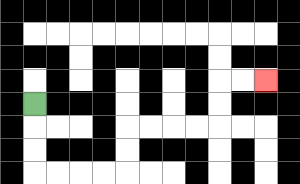{'start': '[1, 4]', 'end': '[11, 3]', 'path_directions': 'D,D,D,R,R,R,R,U,U,R,R,R,R,U,U,R,R', 'path_coordinates': '[[1, 4], [1, 5], [1, 6], [1, 7], [2, 7], [3, 7], [4, 7], [5, 7], [5, 6], [5, 5], [6, 5], [7, 5], [8, 5], [9, 5], [9, 4], [9, 3], [10, 3], [11, 3]]'}